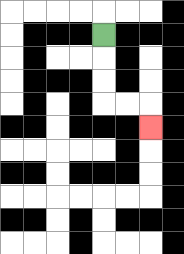{'start': '[4, 1]', 'end': '[6, 5]', 'path_directions': 'D,D,D,R,R,D', 'path_coordinates': '[[4, 1], [4, 2], [4, 3], [4, 4], [5, 4], [6, 4], [6, 5]]'}